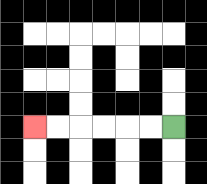{'start': '[7, 5]', 'end': '[1, 5]', 'path_directions': 'L,L,L,L,L,L', 'path_coordinates': '[[7, 5], [6, 5], [5, 5], [4, 5], [3, 5], [2, 5], [1, 5]]'}